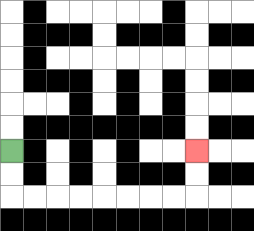{'start': '[0, 6]', 'end': '[8, 6]', 'path_directions': 'D,D,R,R,R,R,R,R,R,R,U,U', 'path_coordinates': '[[0, 6], [0, 7], [0, 8], [1, 8], [2, 8], [3, 8], [4, 8], [5, 8], [6, 8], [7, 8], [8, 8], [8, 7], [8, 6]]'}